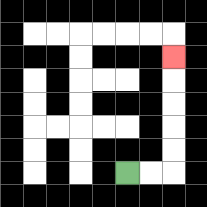{'start': '[5, 7]', 'end': '[7, 2]', 'path_directions': 'R,R,U,U,U,U,U', 'path_coordinates': '[[5, 7], [6, 7], [7, 7], [7, 6], [7, 5], [7, 4], [7, 3], [7, 2]]'}